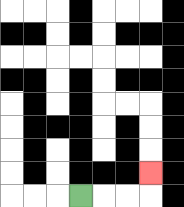{'start': '[3, 8]', 'end': '[6, 7]', 'path_directions': 'R,R,R,U', 'path_coordinates': '[[3, 8], [4, 8], [5, 8], [6, 8], [6, 7]]'}